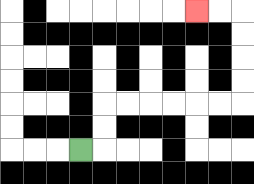{'start': '[3, 6]', 'end': '[8, 0]', 'path_directions': 'R,U,U,R,R,R,R,R,R,U,U,U,U,L,L', 'path_coordinates': '[[3, 6], [4, 6], [4, 5], [4, 4], [5, 4], [6, 4], [7, 4], [8, 4], [9, 4], [10, 4], [10, 3], [10, 2], [10, 1], [10, 0], [9, 0], [8, 0]]'}